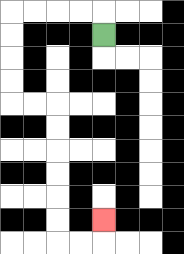{'start': '[4, 1]', 'end': '[4, 9]', 'path_directions': 'U,L,L,L,L,D,D,D,D,R,R,D,D,D,D,D,D,R,R,U', 'path_coordinates': '[[4, 1], [4, 0], [3, 0], [2, 0], [1, 0], [0, 0], [0, 1], [0, 2], [0, 3], [0, 4], [1, 4], [2, 4], [2, 5], [2, 6], [2, 7], [2, 8], [2, 9], [2, 10], [3, 10], [4, 10], [4, 9]]'}